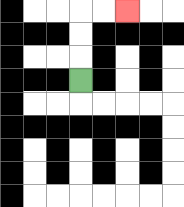{'start': '[3, 3]', 'end': '[5, 0]', 'path_directions': 'U,U,U,R,R', 'path_coordinates': '[[3, 3], [3, 2], [3, 1], [3, 0], [4, 0], [5, 0]]'}